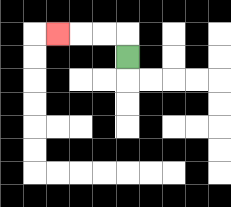{'start': '[5, 2]', 'end': '[2, 1]', 'path_directions': 'U,L,L,L', 'path_coordinates': '[[5, 2], [5, 1], [4, 1], [3, 1], [2, 1]]'}